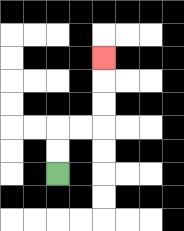{'start': '[2, 7]', 'end': '[4, 2]', 'path_directions': 'U,U,R,R,U,U,U', 'path_coordinates': '[[2, 7], [2, 6], [2, 5], [3, 5], [4, 5], [4, 4], [4, 3], [4, 2]]'}